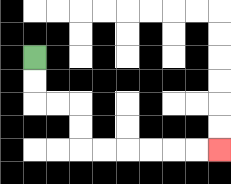{'start': '[1, 2]', 'end': '[9, 6]', 'path_directions': 'D,D,R,R,D,D,R,R,R,R,R,R', 'path_coordinates': '[[1, 2], [1, 3], [1, 4], [2, 4], [3, 4], [3, 5], [3, 6], [4, 6], [5, 6], [6, 6], [7, 6], [8, 6], [9, 6]]'}